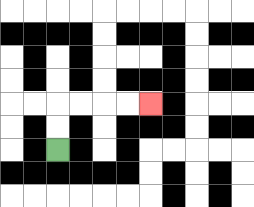{'start': '[2, 6]', 'end': '[6, 4]', 'path_directions': 'U,U,R,R,R,R', 'path_coordinates': '[[2, 6], [2, 5], [2, 4], [3, 4], [4, 4], [5, 4], [6, 4]]'}